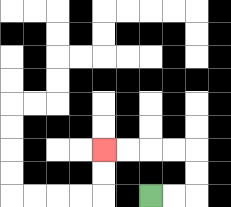{'start': '[6, 8]', 'end': '[4, 6]', 'path_directions': 'R,R,U,U,L,L,L,L', 'path_coordinates': '[[6, 8], [7, 8], [8, 8], [8, 7], [8, 6], [7, 6], [6, 6], [5, 6], [4, 6]]'}